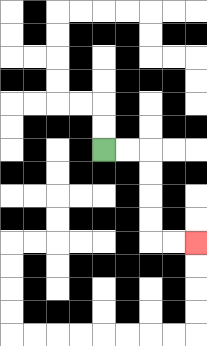{'start': '[4, 6]', 'end': '[8, 10]', 'path_directions': 'R,R,D,D,D,D,R,R', 'path_coordinates': '[[4, 6], [5, 6], [6, 6], [6, 7], [6, 8], [6, 9], [6, 10], [7, 10], [8, 10]]'}